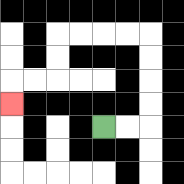{'start': '[4, 5]', 'end': '[0, 4]', 'path_directions': 'R,R,U,U,U,U,L,L,L,L,D,D,L,L,D', 'path_coordinates': '[[4, 5], [5, 5], [6, 5], [6, 4], [6, 3], [6, 2], [6, 1], [5, 1], [4, 1], [3, 1], [2, 1], [2, 2], [2, 3], [1, 3], [0, 3], [0, 4]]'}